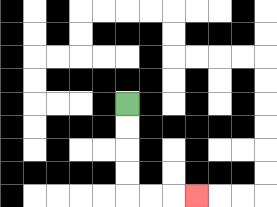{'start': '[5, 4]', 'end': '[8, 8]', 'path_directions': 'D,D,D,D,R,R,R', 'path_coordinates': '[[5, 4], [5, 5], [5, 6], [5, 7], [5, 8], [6, 8], [7, 8], [8, 8]]'}